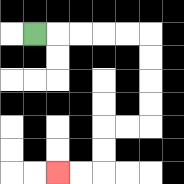{'start': '[1, 1]', 'end': '[2, 7]', 'path_directions': 'R,R,R,R,R,D,D,D,D,L,L,D,D,L,L', 'path_coordinates': '[[1, 1], [2, 1], [3, 1], [4, 1], [5, 1], [6, 1], [6, 2], [6, 3], [6, 4], [6, 5], [5, 5], [4, 5], [4, 6], [4, 7], [3, 7], [2, 7]]'}